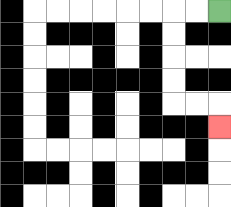{'start': '[9, 0]', 'end': '[9, 5]', 'path_directions': 'L,L,D,D,D,D,R,R,D', 'path_coordinates': '[[9, 0], [8, 0], [7, 0], [7, 1], [7, 2], [7, 3], [7, 4], [8, 4], [9, 4], [9, 5]]'}